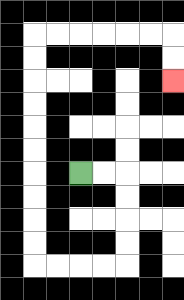{'start': '[3, 7]', 'end': '[7, 3]', 'path_directions': 'R,R,D,D,D,D,L,L,L,L,U,U,U,U,U,U,U,U,U,U,R,R,R,R,R,R,D,D', 'path_coordinates': '[[3, 7], [4, 7], [5, 7], [5, 8], [5, 9], [5, 10], [5, 11], [4, 11], [3, 11], [2, 11], [1, 11], [1, 10], [1, 9], [1, 8], [1, 7], [1, 6], [1, 5], [1, 4], [1, 3], [1, 2], [1, 1], [2, 1], [3, 1], [4, 1], [5, 1], [6, 1], [7, 1], [7, 2], [7, 3]]'}